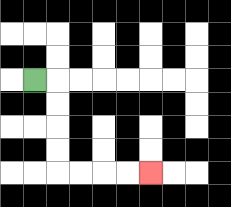{'start': '[1, 3]', 'end': '[6, 7]', 'path_directions': 'R,D,D,D,D,R,R,R,R', 'path_coordinates': '[[1, 3], [2, 3], [2, 4], [2, 5], [2, 6], [2, 7], [3, 7], [4, 7], [5, 7], [6, 7]]'}